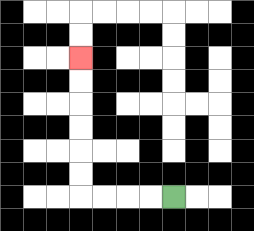{'start': '[7, 8]', 'end': '[3, 2]', 'path_directions': 'L,L,L,L,U,U,U,U,U,U', 'path_coordinates': '[[7, 8], [6, 8], [5, 8], [4, 8], [3, 8], [3, 7], [3, 6], [3, 5], [3, 4], [3, 3], [3, 2]]'}